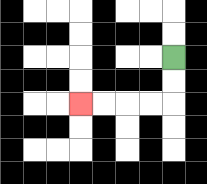{'start': '[7, 2]', 'end': '[3, 4]', 'path_directions': 'D,D,L,L,L,L', 'path_coordinates': '[[7, 2], [7, 3], [7, 4], [6, 4], [5, 4], [4, 4], [3, 4]]'}